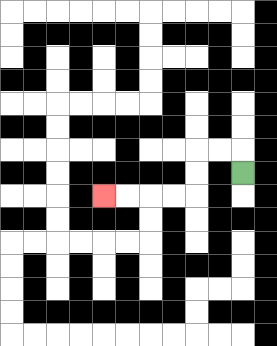{'start': '[10, 7]', 'end': '[4, 8]', 'path_directions': 'U,L,L,D,D,L,L,L,L', 'path_coordinates': '[[10, 7], [10, 6], [9, 6], [8, 6], [8, 7], [8, 8], [7, 8], [6, 8], [5, 8], [4, 8]]'}